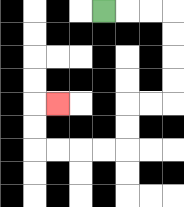{'start': '[4, 0]', 'end': '[2, 4]', 'path_directions': 'R,R,R,D,D,D,D,L,L,D,D,L,L,L,L,U,U,R', 'path_coordinates': '[[4, 0], [5, 0], [6, 0], [7, 0], [7, 1], [7, 2], [7, 3], [7, 4], [6, 4], [5, 4], [5, 5], [5, 6], [4, 6], [3, 6], [2, 6], [1, 6], [1, 5], [1, 4], [2, 4]]'}